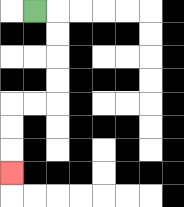{'start': '[1, 0]', 'end': '[0, 7]', 'path_directions': 'R,D,D,D,D,L,L,D,D,D', 'path_coordinates': '[[1, 0], [2, 0], [2, 1], [2, 2], [2, 3], [2, 4], [1, 4], [0, 4], [0, 5], [0, 6], [0, 7]]'}